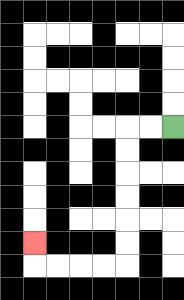{'start': '[7, 5]', 'end': '[1, 10]', 'path_directions': 'L,L,D,D,D,D,D,D,L,L,L,L,U', 'path_coordinates': '[[7, 5], [6, 5], [5, 5], [5, 6], [5, 7], [5, 8], [5, 9], [5, 10], [5, 11], [4, 11], [3, 11], [2, 11], [1, 11], [1, 10]]'}